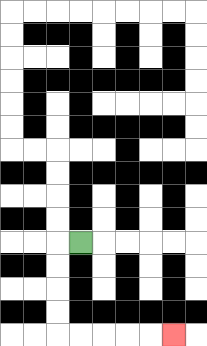{'start': '[3, 10]', 'end': '[7, 14]', 'path_directions': 'L,D,D,D,D,R,R,R,R,R', 'path_coordinates': '[[3, 10], [2, 10], [2, 11], [2, 12], [2, 13], [2, 14], [3, 14], [4, 14], [5, 14], [6, 14], [7, 14]]'}